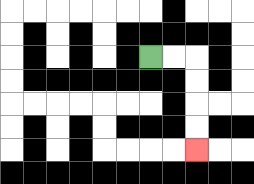{'start': '[6, 2]', 'end': '[8, 6]', 'path_directions': 'R,R,D,D,D,D', 'path_coordinates': '[[6, 2], [7, 2], [8, 2], [8, 3], [8, 4], [8, 5], [8, 6]]'}